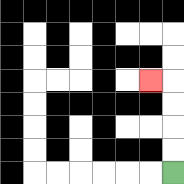{'start': '[7, 7]', 'end': '[6, 3]', 'path_directions': 'U,U,U,U,L', 'path_coordinates': '[[7, 7], [7, 6], [7, 5], [7, 4], [7, 3], [6, 3]]'}